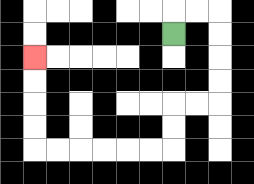{'start': '[7, 1]', 'end': '[1, 2]', 'path_directions': 'U,R,R,D,D,D,D,L,L,D,D,L,L,L,L,L,L,U,U,U,U', 'path_coordinates': '[[7, 1], [7, 0], [8, 0], [9, 0], [9, 1], [9, 2], [9, 3], [9, 4], [8, 4], [7, 4], [7, 5], [7, 6], [6, 6], [5, 6], [4, 6], [3, 6], [2, 6], [1, 6], [1, 5], [1, 4], [1, 3], [1, 2]]'}